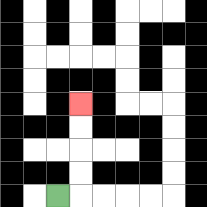{'start': '[2, 8]', 'end': '[3, 4]', 'path_directions': 'R,U,U,U,U', 'path_coordinates': '[[2, 8], [3, 8], [3, 7], [3, 6], [3, 5], [3, 4]]'}